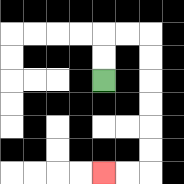{'start': '[4, 3]', 'end': '[4, 7]', 'path_directions': 'U,U,R,R,D,D,D,D,D,D,L,L', 'path_coordinates': '[[4, 3], [4, 2], [4, 1], [5, 1], [6, 1], [6, 2], [6, 3], [6, 4], [6, 5], [6, 6], [6, 7], [5, 7], [4, 7]]'}